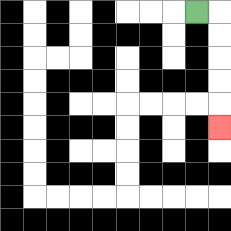{'start': '[8, 0]', 'end': '[9, 5]', 'path_directions': 'R,D,D,D,D,D', 'path_coordinates': '[[8, 0], [9, 0], [9, 1], [9, 2], [9, 3], [9, 4], [9, 5]]'}